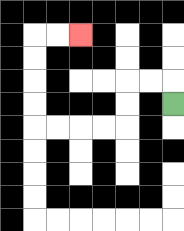{'start': '[7, 4]', 'end': '[3, 1]', 'path_directions': 'U,L,L,D,D,L,L,L,L,U,U,U,U,R,R', 'path_coordinates': '[[7, 4], [7, 3], [6, 3], [5, 3], [5, 4], [5, 5], [4, 5], [3, 5], [2, 5], [1, 5], [1, 4], [1, 3], [1, 2], [1, 1], [2, 1], [3, 1]]'}